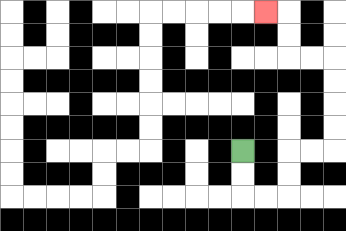{'start': '[10, 6]', 'end': '[11, 0]', 'path_directions': 'D,D,R,R,U,U,R,R,U,U,U,U,L,L,U,U,L', 'path_coordinates': '[[10, 6], [10, 7], [10, 8], [11, 8], [12, 8], [12, 7], [12, 6], [13, 6], [14, 6], [14, 5], [14, 4], [14, 3], [14, 2], [13, 2], [12, 2], [12, 1], [12, 0], [11, 0]]'}